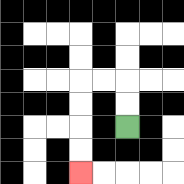{'start': '[5, 5]', 'end': '[3, 7]', 'path_directions': 'U,U,L,L,D,D,D,D', 'path_coordinates': '[[5, 5], [5, 4], [5, 3], [4, 3], [3, 3], [3, 4], [3, 5], [3, 6], [3, 7]]'}